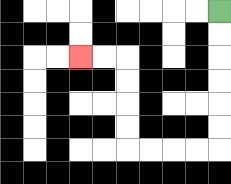{'start': '[9, 0]', 'end': '[3, 2]', 'path_directions': 'D,D,D,D,D,D,L,L,L,L,U,U,U,U,L,L', 'path_coordinates': '[[9, 0], [9, 1], [9, 2], [9, 3], [9, 4], [9, 5], [9, 6], [8, 6], [7, 6], [6, 6], [5, 6], [5, 5], [5, 4], [5, 3], [5, 2], [4, 2], [3, 2]]'}